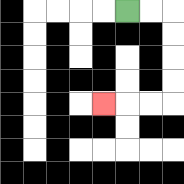{'start': '[5, 0]', 'end': '[4, 4]', 'path_directions': 'R,R,D,D,D,D,L,L,L', 'path_coordinates': '[[5, 0], [6, 0], [7, 0], [7, 1], [7, 2], [7, 3], [7, 4], [6, 4], [5, 4], [4, 4]]'}